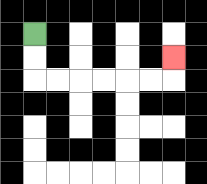{'start': '[1, 1]', 'end': '[7, 2]', 'path_directions': 'D,D,R,R,R,R,R,R,U', 'path_coordinates': '[[1, 1], [1, 2], [1, 3], [2, 3], [3, 3], [4, 3], [5, 3], [6, 3], [7, 3], [7, 2]]'}